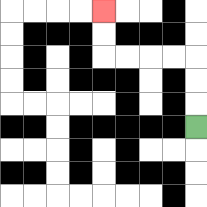{'start': '[8, 5]', 'end': '[4, 0]', 'path_directions': 'U,U,U,L,L,L,L,U,U', 'path_coordinates': '[[8, 5], [8, 4], [8, 3], [8, 2], [7, 2], [6, 2], [5, 2], [4, 2], [4, 1], [4, 0]]'}